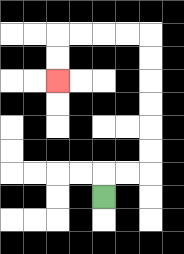{'start': '[4, 8]', 'end': '[2, 3]', 'path_directions': 'U,R,R,U,U,U,U,U,U,L,L,L,L,D,D', 'path_coordinates': '[[4, 8], [4, 7], [5, 7], [6, 7], [6, 6], [6, 5], [6, 4], [6, 3], [6, 2], [6, 1], [5, 1], [4, 1], [3, 1], [2, 1], [2, 2], [2, 3]]'}